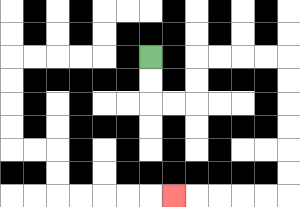{'start': '[6, 2]', 'end': '[7, 8]', 'path_directions': 'D,D,R,R,U,U,R,R,R,R,D,D,D,D,D,D,L,L,L,L,L', 'path_coordinates': '[[6, 2], [6, 3], [6, 4], [7, 4], [8, 4], [8, 3], [8, 2], [9, 2], [10, 2], [11, 2], [12, 2], [12, 3], [12, 4], [12, 5], [12, 6], [12, 7], [12, 8], [11, 8], [10, 8], [9, 8], [8, 8], [7, 8]]'}